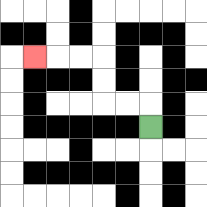{'start': '[6, 5]', 'end': '[1, 2]', 'path_directions': 'U,L,L,U,U,L,L,L', 'path_coordinates': '[[6, 5], [6, 4], [5, 4], [4, 4], [4, 3], [4, 2], [3, 2], [2, 2], [1, 2]]'}